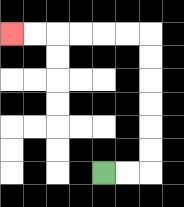{'start': '[4, 7]', 'end': '[0, 1]', 'path_directions': 'R,R,U,U,U,U,U,U,L,L,L,L,L,L', 'path_coordinates': '[[4, 7], [5, 7], [6, 7], [6, 6], [6, 5], [6, 4], [6, 3], [6, 2], [6, 1], [5, 1], [4, 1], [3, 1], [2, 1], [1, 1], [0, 1]]'}